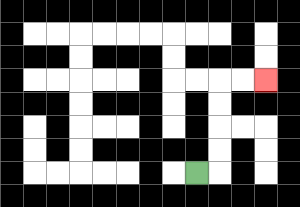{'start': '[8, 7]', 'end': '[11, 3]', 'path_directions': 'R,U,U,U,U,R,R', 'path_coordinates': '[[8, 7], [9, 7], [9, 6], [9, 5], [9, 4], [9, 3], [10, 3], [11, 3]]'}